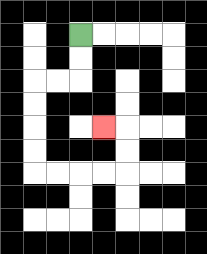{'start': '[3, 1]', 'end': '[4, 5]', 'path_directions': 'D,D,L,L,D,D,D,D,R,R,R,R,U,U,L', 'path_coordinates': '[[3, 1], [3, 2], [3, 3], [2, 3], [1, 3], [1, 4], [1, 5], [1, 6], [1, 7], [2, 7], [3, 7], [4, 7], [5, 7], [5, 6], [5, 5], [4, 5]]'}